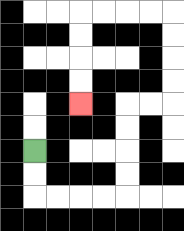{'start': '[1, 6]', 'end': '[3, 4]', 'path_directions': 'D,D,R,R,R,R,U,U,U,U,R,R,U,U,U,U,L,L,L,L,D,D,D,D', 'path_coordinates': '[[1, 6], [1, 7], [1, 8], [2, 8], [3, 8], [4, 8], [5, 8], [5, 7], [5, 6], [5, 5], [5, 4], [6, 4], [7, 4], [7, 3], [7, 2], [7, 1], [7, 0], [6, 0], [5, 0], [4, 0], [3, 0], [3, 1], [3, 2], [3, 3], [3, 4]]'}